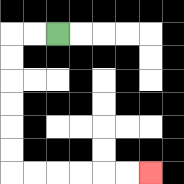{'start': '[2, 1]', 'end': '[6, 7]', 'path_directions': 'L,L,D,D,D,D,D,D,R,R,R,R,R,R', 'path_coordinates': '[[2, 1], [1, 1], [0, 1], [0, 2], [0, 3], [0, 4], [0, 5], [0, 6], [0, 7], [1, 7], [2, 7], [3, 7], [4, 7], [5, 7], [6, 7]]'}